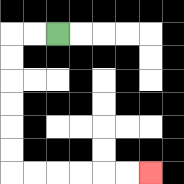{'start': '[2, 1]', 'end': '[6, 7]', 'path_directions': 'L,L,D,D,D,D,D,D,R,R,R,R,R,R', 'path_coordinates': '[[2, 1], [1, 1], [0, 1], [0, 2], [0, 3], [0, 4], [0, 5], [0, 6], [0, 7], [1, 7], [2, 7], [3, 7], [4, 7], [5, 7], [6, 7]]'}